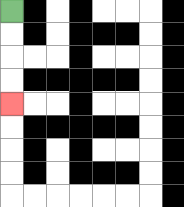{'start': '[0, 0]', 'end': '[0, 4]', 'path_directions': 'D,D,D,D', 'path_coordinates': '[[0, 0], [0, 1], [0, 2], [0, 3], [0, 4]]'}